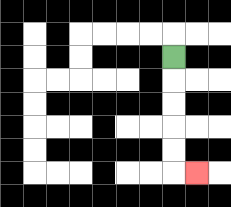{'start': '[7, 2]', 'end': '[8, 7]', 'path_directions': 'D,D,D,D,D,R', 'path_coordinates': '[[7, 2], [7, 3], [7, 4], [7, 5], [7, 6], [7, 7], [8, 7]]'}